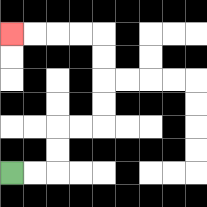{'start': '[0, 7]', 'end': '[0, 1]', 'path_directions': 'R,R,U,U,R,R,U,U,U,U,L,L,L,L', 'path_coordinates': '[[0, 7], [1, 7], [2, 7], [2, 6], [2, 5], [3, 5], [4, 5], [4, 4], [4, 3], [4, 2], [4, 1], [3, 1], [2, 1], [1, 1], [0, 1]]'}